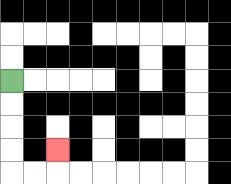{'start': '[0, 3]', 'end': '[2, 6]', 'path_directions': 'D,D,D,D,R,R,U', 'path_coordinates': '[[0, 3], [0, 4], [0, 5], [0, 6], [0, 7], [1, 7], [2, 7], [2, 6]]'}